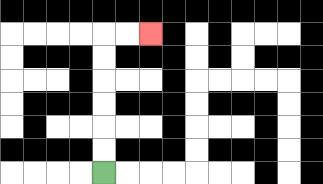{'start': '[4, 7]', 'end': '[6, 1]', 'path_directions': 'U,U,U,U,U,U,R,R', 'path_coordinates': '[[4, 7], [4, 6], [4, 5], [4, 4], [4, 3], [4, 2], [4, 1], [5, 1], [6, 1]]'}